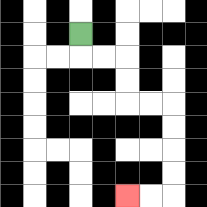{'start': '[3, 1]', 'end': '[5, 8]', 'path_directions': 'D,R,R,D,D,R,R,D,D,D,D,L,L', 'path_coordinates': '[[3, 1], [3, 2], [4, 2], [5, 2], [5, 3], [5, 4], [6, 4], [7, 4], [7, 5], [7, 6], [7, 7], [7, 8], [6, 8], [5, 8]]'}